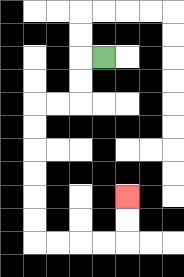{'start': '[4, 2]', 'end': '[5, 8]', 'path_directions': 'L,D,D,L,L,D,D,D,D,D,D,R,R,R,R,U,U', 'path_coordinates': '[[4, 2], [3, 2], [3, 3], [3, 4], [2, 4], [1, 4], [1, 5], [1, 6], [1, 7], [1, 8], [1, 9], [1, 10], [2, 10], [3, 10], [4, 10], [5, 10], [5, 9], [5, 8]]'}